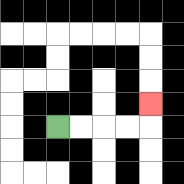{'start': '[2, 5]', 'end': '[6, 4]', 'path_directions': 'R,R,R,R,U', 'path_coordinates': '[[2, 5], [3, 5], [4, 5], [5, 5], [6, 5], [6, 4]]'}